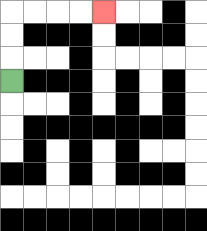{'start': '[0, 3]', 'end': '[4, 0]', 'path_directions': 'U,U,U,R,R,R,R', 'path_coordinates': '[[0, 3], [0, 2], [0, 1], [0, 0], [1, 0], [2, 0], [3, 0], [4, 0]]'}